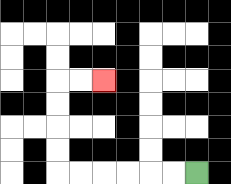{'start': '[8, 7]', 'end': '[4, 3]', 'path_directions': 'L,L,L,L,L,L,U,U,U,U,R,R', 'path_coordinates': '[[8, 7], [7, 7], [6, 7], [5, 7], [4, 7], [3, 7], [2, 7], [2, 6], [2, 5], [2, 4], [2, 3], [3, 3], [4, 3]]'}